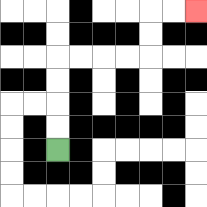{'start': '[2, 6]', 'end': '[8, 0]', 'path_directions': 'U,U,U,U,R,R,R,R,U,U,R,R', 'path_coordinates': '[[2, 6], [2, 5], [2, 4], [2, 3], [2, 2], [3, 2], [4, 2], [5, 2], [6, 2], [6, 1], [6, 0], [7, 0], [8, 0]]'}